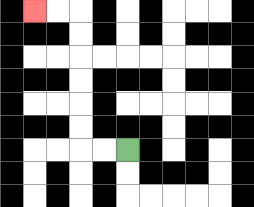{'start': '[5, 6]', 'end': '[1, 0]', 'path_directions': 'L,L,U,U,U,U,U,U,L,L', 'path_coordinates': '[[5, 6], [4, 6], [3, 6], [3, 5], [3, 4], [3, 3], [3, 2], [3, 1], [3, 0], [2, 0], [1, 0]]'}